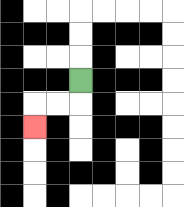{'start': '[3, 3]', 'end': '[1, 5]', 'path_directions': 'D,L,L,D', 'path_coordinates': '[[3, 3], [3, 4], [2, 4], [1, 4], [1, 5]]'}